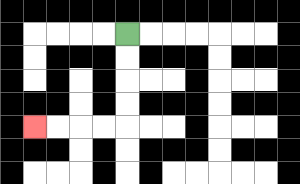{'start': '[5, 1]', 'end': '[1, 5]', 'path_directions': 'D,D,D,D,L,L,L,L', 'path_coordinates': '[[5, 1], [5, 2], [5, 3], [5, 4], [5, 5], [4, 5], [3, 5], [2, 5], [1, 5]]'}